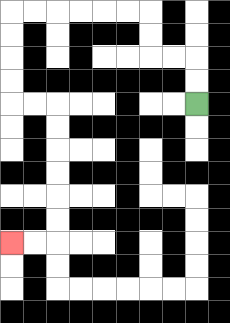{'start': '[8, 4]', 'end': '[0, 10]', 'path_directions': 'U,U,L,L,U,U,L,L,L,L,L,L,D,D,D,D,R,R,D,D,D,D,D,D,L,L', 'path_coordinates': '[[8, 4], [8, 3], [8, 2], [7, 2], [6, 2], [6, 1], [6, 0], [5, 0], [4, 0], [3, 0], [2, 0], [1, 0], [0, 0], [0, 1], [0, 2], [0, 3], [0, 4], [1, 4], [2, 4], [2, 5], [2, 6], [2, 7], [2, 8], [2, 9], [2, 10], [1, 10], [0, 10]]'}